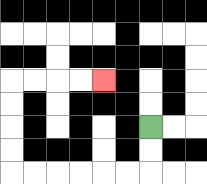{'start': '[6, 5]', 'end': '[4, 3]', 'path_directions': 'D,D,L,L,L,L,L,L,U,U,U,U,R,R,R,R', 'path_coordinates': '[[6, 5], [6, 6], [6, 7], [5, 7], [4, 7], [3, 7], [2, 7], [1, 7], [0, 7], [0, 6], [0, 5], [0, 4], [0, 3], [1, 3], [2, 3], [3, 3], [4, 3]]'}